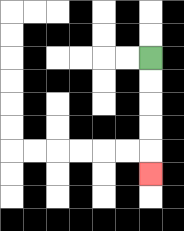{'start': '[6, 2]', 'end': '[6, 7]', 'path_directions': 'D,D,D,D,D', 'path_coordinates': '[[6, 2], [6, 3], [6, 4], [6, 5], [6, 6], [6, 7]]'}